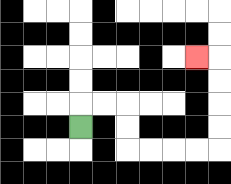{'start': '[3, 5]', 'end': '[8, 2]', 'path_directions': 'U,R,R,D,D,R,R,R,R,U,U,U,U,L', 'path_coordinates': '[[3, 5], [3, 4], [4, 4], [5, 4], [5, 5], [5, 6], [6, 6], [7, 6], [8, 6], [9, 6], [9, 5], [9, 4], [9, 3], [9, 2], [8, 2]]'}